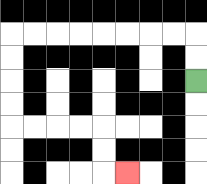{'start': '[8, 3]', 'end': '[5, 7]', 'path_directions': 'U,U,L,L,L,L,L,L,L,L,D,D,D,D,R,R,R,R,D,D,R', 'path_coordinates': '[[8, 3], [8, 2], [8, 1], [7, 1], [6, 1], [5, 1], [4, 1], [3, 1], [2, 1], [1, 1], [0, 1], [0, 2], [0, 3], [0, 4], [0, 5], [1, 5], [2, 5], [3, 5], [4, 5], [4, 6], [4, 7], [5, 7]]'}